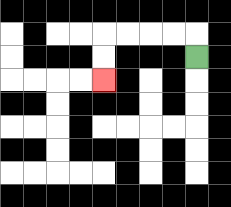{'start': '[8, 2]', 'end': '[4, 3]', 'path_directions': 'U,L,L,L,L,D,D', 'path_coordinates': '[[8, 2], [8, 1], [7, 1], [6, 1], [5, 1], [4, 1], [4, 2], [4, 3]]'}